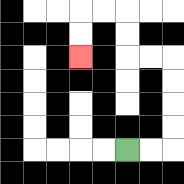{'start': '[5, 6]', 'end': '[3, 2]', 'path_directions': 'R,R,U,U,U,U,L,L,U,U,L,L,D,D', 'path_coordinates': '[[5, 6], [6, 6], [7, 6], [7, 5], [7, 4], [7, 3], [7, 2], [6, 2], [5, 2], [5, 1], [5, 0], [4, 0], [3, 0], [3, 1], [3, 2]]'}